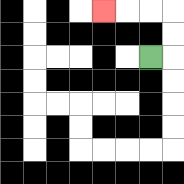{'start': '[6, 2]', 'end': '[4, 0]', 'path_directions': 'R,U,U,L,L,L', 'path_coordinates': '[[6, 2], [7, 2], [7, 1], [7, 0], [6, 0], [5, 0], [4, 0]]'}